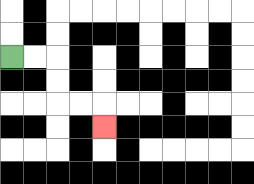{'start': '[0, 2]', 'end': '[4, 5]', 'path_directions': 'R,R,D,D,R,R,D', 'path_coordinates': '[[0, 2], [1, 2], [2, 2], [2, 3], [2, 4], [3, 4], [4, 4], [4, 5]]'}